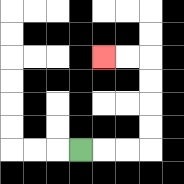{'start': '[3, 6]', 'end': '[4, 2]', 'path_directions': 'R,R,R,U,U,U,U,L,L', 'path_coordinates': '[[3, 6], [4, 6], [5, 6], [6, 6], [6, 5], [6, 4], [6, 3], [6, 2], [5, 2], [4, 2]]'}